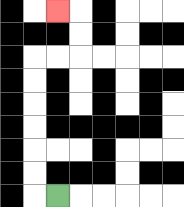{'start': '[2, 8]', 'end': '[2, 0]', 'path_directions': 'L,U,U,U,U,U,U,R,R,U,U,L', 'path_coordinates': '[[2, 8], [1, 8], [1, 7], [1, 6], [1, 5], [1, 4], [1, 3], [1, 2], [2, 2], [3, 2], [3, 1], [3, 0], [2, 0]]'}